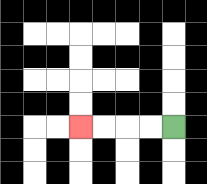{'start': '[7, 5]', 'end': '[3, 5]', 'path_directions': 'L,L,L,L', 'path_coordinates': '[[7, 5], [6, 5], [5, 5], [4, 5], [3, 5]]'}